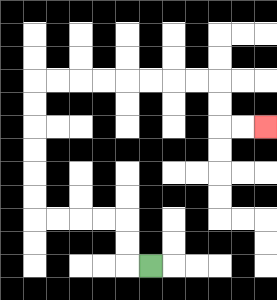{'start': '[6, 11]', 'end': '[11, 5]', 'path_directions': 'L,U,U,L,L,L,L,U,U,U,U,U,U,R,R,R,R,R,R,R,R,D,D,R,R', 'path_coordinates': '[[6, 11], [5, 11], [5, 10], [5, 9], [4, 9], [3, 9], [2, 9], [1, 9], [1, 8], [1, 7], [1, 6], [1, 5], [1, 4], [1, 3], [2, 3], [3, 3], [4, 3], [5, 3], [6, 3], [7, 3], [8, 3], [9, 3], [9, 4], [9, 5], [10, 5], [11, 5]]'}